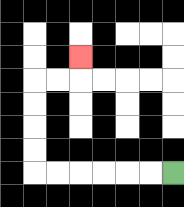{'start': '[7, 7]', 'end': '[3, 2]', 'path_directions': 'L,L,L,L,L,L,U,U,U,U,R,R,U', 'path_coordinates': '[[7, 7], [6, 7], [5, 7], [4, 7], [3, 7], [2, 7], [1, 7], [1, 6], [1, 5], [1, 4], [1, 3], [2, 3], [3, 3], [3, 2]]'}